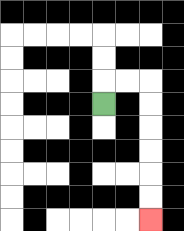{'start': '[4, 4]', 'end': '[6, 9]', 'path_directions': 'U,R,R,D,D,D,D,D,D', 'path_coordinates': '[[4, 4], [4, 3], [5, 3], [6, 3], [6, 4], [6, 5], [6, 6], [6, 7], [6, 8], [6, 9]]'}